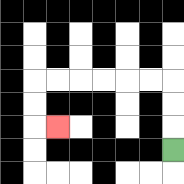{'start': '[7, 6]', 'end': '[2, 5]', 'path_directions': 'U,U,U,L,L,L,L,L,L,D,D,R', 'path_coordinates': '[[7, 6], [7, 5], [7, 4], [7, 3], [6, 3], [5, 3], [4, 3], [3, 3], [2, 3], [1, 3], [1, 4], [1, 5], [2, 5]]'}